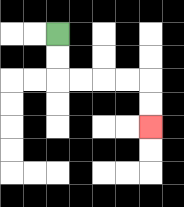{'start': '[2, 1]', 'end': '[6, 5]', 'path_directions': 'D,D,R,R,R,R,D,D', 'path_coordinates': '[[2, 1], [2, 2], [2, 3], [3, 3], [4, 3], [5, 3], [6, 3], [6, 4], [6, 5]]'}